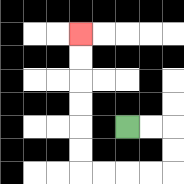{'start': '[5, 5]', 'end': '[3, 1]', 'path_directions': 'R,R,D,D,L,L,L,L,U,U,U,U,U,U', 'path_coordinates': '[[5, 5], [6, 5], [7, 5], [7, 6], [7, 7], [6, 7], [5, 7], [4, 7], [3, 7], [3, 6], [3, 5], [3, 4], [3, 3], [3, 2], [3, 1]]'}